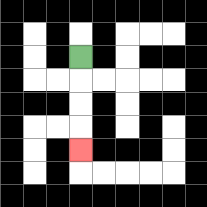{'start': '[3, 2]', 'end': '[3, 6]', 'path_directions': 'D,D,D,D', 'path_coordinates': '[[3, 2], [3, 3], [3, 4], [3, 5], [3, 6]]'}